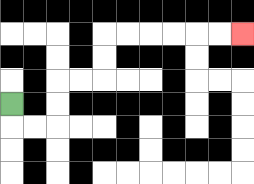{'start': '[0, 4]', 'end': '[10, 1]', 'path_directions': 'D,R,R,U,U,R,R,U,U,R,R,R,R,R,R', 'path_coordinates': '[[0, 4], [0, 5], [1, 5], [2, 5], [2, 4], [2, 3], [3, 3], [4, 3], [4, 2], [4, 1], [5, 1], [6, 1], [7, 1], [8, 1], [9, 1], [10, 1]]'}